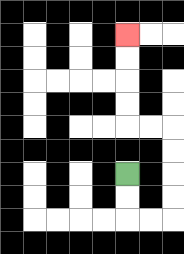{'start': '[5, 7]', 'end': '[5, 1]', 'path_directions': 'D,D,R,R,U,U,U,U,L,L,U,U,U,U', 'path_coordinates': '[[5, 7], [5, 8], [5, 9], [6, 9], [7, 9], [7, 8], [7, 7], [7, 6], [7, 5], [6, 5], [5, 5], [5, 4], [5, 3], [5, 2], [5, 1]]'}